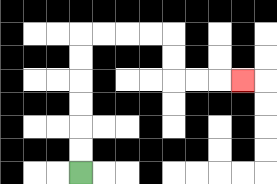{'start': '[3, 7]', 'end': '[10, 3]', 'path_directions': 'U,U,U,U,U,U,R,R,R,R,D,D,R,R,R', 'path_coordinates': '[[3, 7], [3, 6], [3, 5], [3, 4], [3, 3], [3, 2], [3, 1], [4, 1], [5, 1], [6, 1], [7, 1], [7, 2], [7, 3], [8, 3], [9, 3], [10, 3]]'}